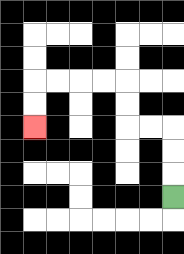{'start': '[7, 8]', 'end': '[1, 5]', 'path_directions': 'U,U,U,L,L,U,U,L,L,L,L,D,D', 'path_coordinates': '[[7, 8], [7, 7], [7, 6], [7, 5], [6, 5], [5, 5], [5, 4], [5, 3], [4, 3], [3, 3], [2, 3], [1, 3], [1, 4], [1, 5]]'}